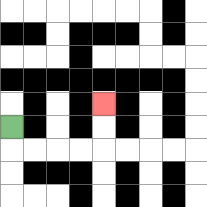{'start': '[0, 5]', 'end': '[4, 4]', 'path_directions': 'D,R,R,R,R,U,U', 'path_coordinates': '[[0, 5], [0, 6], [1, 6], [2, 6], [3, 6], [4, 6], [4, 5], [4, 4]]'}